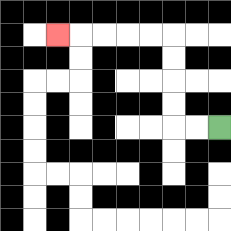{'start': '[9, 5]', 'end': '[2, 1]', 'path_directions': 'L,L,U,U,U,U,L,L,L,L,L', 'path_coordinates': '[[9, 5], [8, 5], [7, 5], [7, 4], [7, 3], [7, 2], [7, 1], [6, 1], [5, 1], [4, 1], [3, 1], [2, 1]]'}